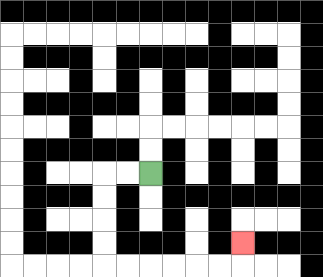{'start': '[6, 7]', 'end': '[10, 10]', 'path_directions': 'L,L,D,D,D,D,R,R,R,R,R,R,U', 'path_coordinates': '[[6, 7], [5, 7], [4, 7], [4, 8], [4, 9], [4, 10], [4, 11], [5, 11], [6, 11], [7, 11], [8, 11], [9, 11], [10, 11], [10, 10]]'}